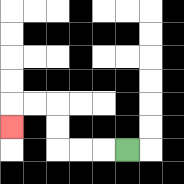{'start': '[5, 6]', 'end': '[0, 5]', 'path_directions': 'L,L,L,U,U,L,L,D', 'path_coordinates': '[[5, 6], [4, 6], [3, 6], [2, 6], [2, 5], [2, 4], [1, 4], [0, 4], [0, 5]]'}